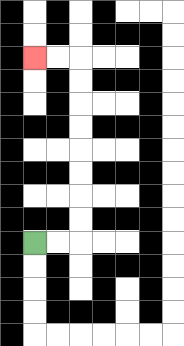{'start': '[1, 10]', 'end': '[1, 2]', 'path_directions': 'R,R,U,U,U,U,U,U,U,U,L,L', 'path_coordinates': '[[1, 10], [2, 10], [3, 10], [3, 9], [3, 8], [3, 7], [3, 6], [3, 5], [3, 4], [3, 3], [3, 2], [2, 2], [1, 2]]'}